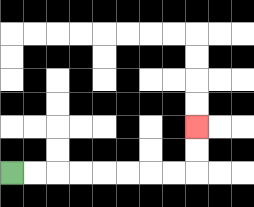{'start': '[0, 7]', 'end': '[8, 5]', 'path_directions': 'R,R,R,R,R,R,R,R,U,U', 'path_coordinates': '[[0, 7], [1, 7], [2, 7], [3, 7], [4, 7], [5, 7], [6, 7], [7, 7], [8, 7], [8, 6], [8, 5]]'}